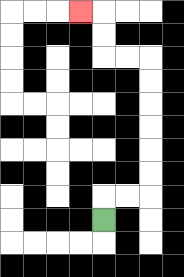{'start': '[4, 9]', 'end': '[3, 0]', 'path_directions': 'U,R,R,U,U,U,U,U,U,L,L,U,U,L', 'path_coordinates': '[[4, 9], [4, 8], [5, 8], [6, 8], [6, 7], [6, 6], [6, 5], [6, 4], [6, 3], [6, 2], [5, 2], [4, 2], [4, 1], [4, 0], [3, 0]]'}